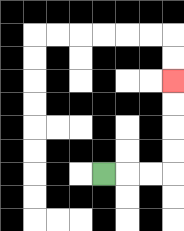{'start': '[4, 7]', 'end': '[7, 3]', 'path_directions': 'R,R,R,U,U,U,U', 'path_coordinates': '[[4, 7], [5, 7], [6, 7], [7, 7], [7, 6], [7, 5], [7, 4], [7, 3]]'}